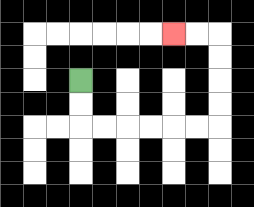{'start': '[3, 3]', 'end': '[7, 1]', 'path_directions': 'D,D,R,R,R,R,R,R,U,U,U,U,L,L', 'path_coordinates': '[[3, 3], [3, 4], [3, 5], [4, 5], [5, 5], [6, 5], [7, 5], [8, 5], [9, 5], [9, 4], [9, 3], [9, 2], [9, 1], [8, 1], [7, 1]]'}